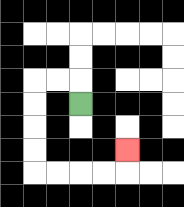{'start': '[3, 4]', 'end': '[5, 6]', 'path_directions': 'U,L,L,D,D,D,D,R,R,R,R,U', 'path_coordinates': '[[3, 4], [3, 3], [2, 3], [1, 3], [1, 4], [1, 5], [1, 6], [1, 7], [2, 7], [3, 7], [4, 7], [5, 7], [5, 6]]'}